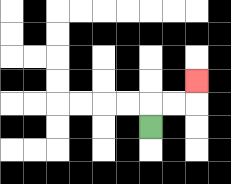{'start': '[6, 5]', 'end': '[8, 3]', 'path_directions': 'U,R,R,U', 'path_coordinates': '[[6, 5], [6, 4], [7, 4], [8, 4], [8, 3]]'}